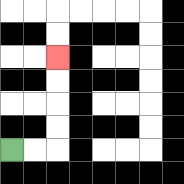{'start': '[0, 6]', 'end': '[2, 2]', 'path_directions': 'R,R,U,U,U,U', 'path_coordinates': '[[0, 6], [1, 6], [2, 6], [2, 5], [2, 4], [2, 3], [2, 2]]'}